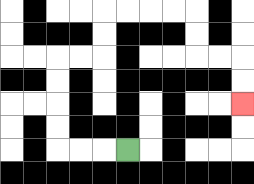{'start': '[5, 6]', 'end': '[10, 4]', 'path_directions': 'L,L,L,U,U,U,U,R,R,U,U,R,R,R,R,D,D,R,R,D,D', 'path_coordinates': '[[5, 6], [4, 6], [3, 6], [2, 6], [2, 5], [2, 4], [2, 3], [2, 2], [3, 2], [4, 2], [4, 1], [4, 0], [5, 0], [6, 0], [7, 0], [8, 0], [8, 1], [8, 2], [9, 2], [10, 2], [10, 3], [10, 4]]'}